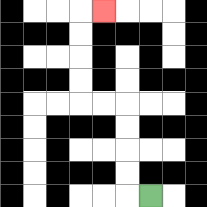{'start': '[6, 8]', 'end': '[4, 0]', 'path_directions': 'L,U,U,U,U,L,L,U,U,U,U,R', 'path_coordinates': '[[6, 8], [5, 8], [5, 7], [5, 6], [5, 5], [5, 4], [4, 4], [3, 4], [3, 3], [3, 2], [3, 1], [3, 0], [4, 0]]'}